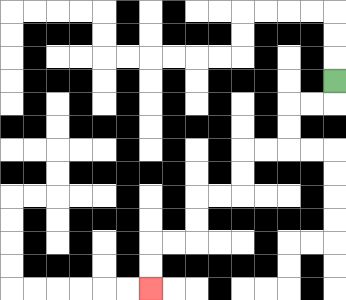{'start': '[14, 3]', 'end': '[6, 12]', 'path_directions': 'D,L,L,D,D,L,L,D,D,L,L,D,D,L,L,D,D', 'path_coordinates': '[[14, 3], [14, 4], [13, 4], [12, 4], [12, 5], [12, 6], [11, 6], [10, 6], [10, 7], [10, 8], [9, 8], [8, 8], [8, 9], [8, 10], [7, 10], [6, 10], [6, 11], [6, 12]]'}